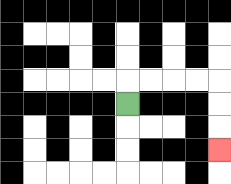{'start': '[5, 4]', 'end': '[9, 6]', 'path_directions': 'U,R,R,R,R,D,D,D', 'path_coordinates': '[[5, 4], [5, 3], [6, 3], [7, 3], [8, 3], [9, 3], [9, 4], [9, 5], [9, 6]]'}